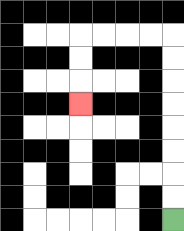{'start': '[7, 9]', 'end': '[3, 4]', 'path_directions': 'U,U,U,U,U,U,U,U,L,L,L,L,D,D,D', 'path_coordinates': '[[7, 9], [7, 8], [7, 7], [7, 6], [7, 5], [7, 4], [7, 3], [7, 2], [7, 1], [6, 1], [5, 1], [4, 1], [3, 1], [3, 2], [3, 3], [3, 4]]'}